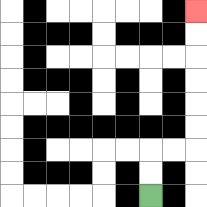{'start': '[6, 8]', 'end': '[8, 0]', 'path_directions': 'U,U,R,R,U,U,U,U,U,U', 'path_coordinates': '[[6, 8], [6, 7], [6, 6], [7, 6], [8, 6], [8, 5], [8, 4], [8, 3], [8, 2], [8, 1], [8, 0]]'}